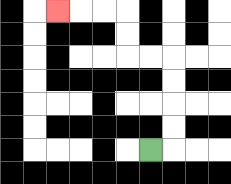{'start': '[6, 6]', 'end': '[2, 0]', 'path_directions': 'R,U,U,U,U,L,L,U,U,L,L,L', 'path_coordinates': '[[6, 6], [7, 6], [7, 5], [7, 4], [7, 3], [7, 2], [6, 2], [5, 2], [5, 1], [5, 0], [4, 0], [3, 0], [2, 0]]'}